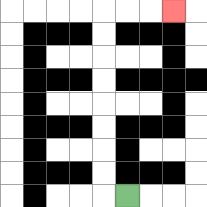{'start': '[5, 8]', 'end': '[7, 0]', 'path_directions': 'L,U,U,U,U,U,U,U,U,R,R,R', 'path_coordinates': '[[5, 8], [4, 8], [4, 7], [4, 6], [4, 5], [4, 4], [4, 3], [4, 2], [4, 1], [4, 0], [5, 0], [6, 0], [7, 0]]'}